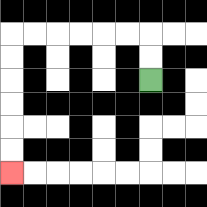{'start': '[6, 3]', 'end': '[0, 7]', 'path_directions': 'U,U,L,L,L,L,L,L,D,D,D,D,D,D', 'path_coordinates': '[[6, 3], [6, 2], [6, 1], [5, 1], [4, 1], [3, 1], [2, 1], [1, 1], [0, 1], [0, 2], [0, 3], [0, 4], [0, 5], [0, 6], [0, 7]]'}